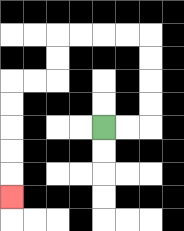{'start': '[4, 5]', 'end': '[0, 8]', 'path_directions': 'R,R,U,U,U,U,L,L,L,L,D,D,L,L,D,D,D,D,D', 'path_coordinates': '[[4, 5], [5, 5], [6, 5], [6, 4], [6, 3], [6, 2], [6, 1], [5, 1], [4, 1], [3, 1], [2, 1], [2, 2], [2, 3], [1, 3], [0, 3], [0, 4], [0, 5], [0, 6], [0, 7], [0, 8]]'}